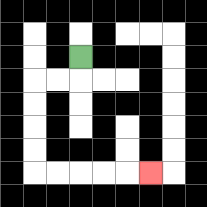{'start': '[3, 2]', 'end': '[6, 7]', 'path_directions': 'D,L,L,D,D,D,D,R,R,R,R,R', 'path_coordinates': '[[3, 2], [3, 3], [2, 3], [1, 3], [1, 4], [1, 5], [1, 6], [1, 7], [2, 7], [3, 7], [4, 7], [5, 7], [6, 7]]'}